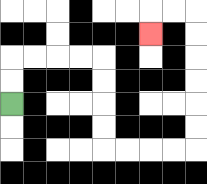{'start': '[0, 4]', 'end': '[6, 1]', 'path_directions': 'U,U,R,R,R,R,D,D,D,D,R,R,R,R,U,U,U,U,U,U,L,L,D', 'path_coordinates': '[[0, 4], [0, 3], [0, 2], [1, 2], [2, 2], [3, 2], [4, 2], [4, 3], [4, 4], [4, 5], [4, 6], [5, 6], [6, 6], [7, 6], [8, 6], [8, 5], [8, 4], [8, 3], [8, 2], [8, 1], [8, 0], [7, 0], [6, 0], [6, 1]]'}